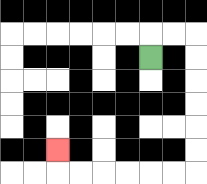{'start': '[6, 2]', 'end': '[2, 6]', 'path_directions': 'U,R,R,D,D,D,D,D,D,L,L,L,L,L,L,U', 'path_coordinates': '[[6, 2], [6, 1], [7, 1], [8, 1], [8, 2], [8, 3], [8, 4], [8, 5], [8, 6], [8, 7], [7, 7], [6, 7], [5, 7], [4, 7], [3, 7], [2, 7], [2, 6]]'}